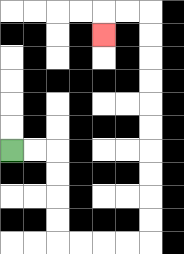{'start': '[0, 6]', 'end': '[4, 1]', 'path_directions': 'R,R,D,D,D,D,R,R,R,R,U,U,U,U,U,U,U,U,U,U,L,L,D', 'path_coordinates': '[[0, 6], [1, 6], [2, 6], [2, 7], [2, 8], [2, 9], [2, 10], [3, 10], [4, 10], [5, 10], [6, 10], [6, 9], [6, 8], [6, 7], [6, 6], [6, 5], [6, 4], [6, 3], [6, 2], [6, 1], [6, 0], [5, 0], [4, 0], [4, 1]]'}